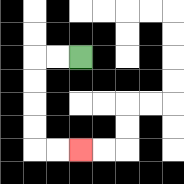{'start': '[3, 2]', 'end': '[3, 6]', 'path_directions': 'L,L,D,D,D,D,R,R', 'path_coordinates': '[[3, 2], [2, 2], [1, 2], [1, 3], [1, 4], [1, 5], [1, 6], [2, 6], [3, 6]]'}